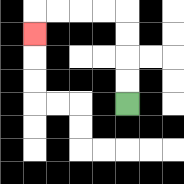{'start': '[5, 4]', 'end': '[1, 1]', 'path_directions': 'U,U,U,U,L,L,L,L,D', 'path_coordinates': '[[5, 4], [5, 3], [5, 2], [5, 1], [5, 0], [4, 0], [3, 0], [2, 0], [1, 0], [1, 1]]'}